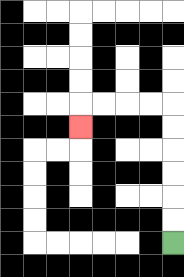{'start': '[7, 10]', 'end': '[3, 5]', 'path_directions': 'U,U,U,U,U,U,L,L,L,L,D', 'path_coordinates': '[[7, 10], [7, 9], [7, 8], [7, 7], [7, 6], [7, 5], [7, 4], [6, 4], [5, 4], [4, 4], [3, 4], [3, 5]]'}